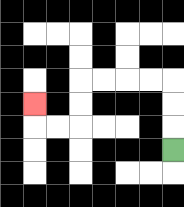{'start': '[7, 6]', 'end': '[1, 4]', 'path_directions': 'U,U,U,L,L,L,L,D,D,L,L,U', 'path_coordinates': '[[7, 6], [7, 5], [7, 4], [7, 3], [6, 3], [5, 3], [4, 3], [3, 3], [3, 4], [3, 5], [2, 5], [1, 5], [1, 4]]'}